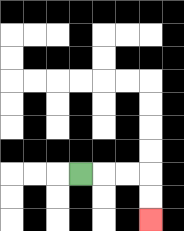{'start': '[3, 7]', 'end': '[6, 9]', 'path_directions': 'R,R,R,D,D', 'path_coordinates': '[[3, 7], [4, 7], [5, 7], [6, 7], [6, 8], [6, 9]]'}